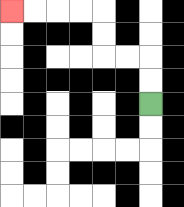{'start': '[6, 4]', 'end': '[0, 0]', 'path_directions': 'U,U,L,L,U,U,L,L,L,L', 'path_coordinates': '[[6, 4], [6, 3], [6, 2], [5, 2], [4, 2], [4, 1], [4, 0], [3, 0], [2, 0], [1, 0], [0, 0]]'}